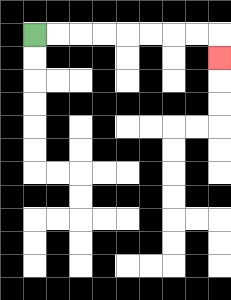{'start': '[1, 1]', 'end': '[9, 2]', 'path_directions': 'R,R,R,R,R,R,R,R,D', 'path_coordinates': '[[1, 1], [2, 1], [3, 1], [4, 1], [5, 1], [6, 1], [7, 1], [8, 1], [9, 1], [9, 2]]'}